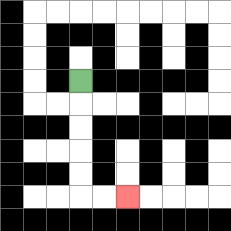{'start': '[3, 3]', 'end': '[5, 8]', 'path_directions': 'D,D,D,D,D,R,R', 'path_coordinates': '[[3, 3], [3, 4], [3, 5], [3, 6], [3, 7], [3, 8], [4, 8], [5, 8]]'}